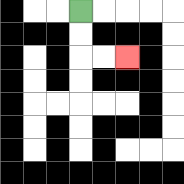{'start': '[3, 0]', 'end': '[5, 2]', 'path_directions': 'D,D,R,R', 'path_coordinates': '[[3, 0], [3, 1], [3, 2], [4, 2], [5, 2]]'}